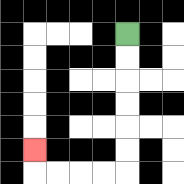{'start': '[5, 1]', 'end': '[1, 6]', 'path_directions': 'D,D,D,D,D,D,L,L,L,L,U', 'path_coordinates': '[[5, 1], [5, 2], [5, 3], [5, 4], [5, 5], [5, 6], [5, 7], [4, 7], [3, 7], [2, 7], [1, 7], [1, 6]]'}